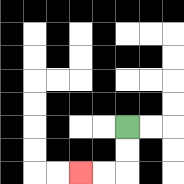{'start': '[5, 5]', 'end': '[3, 7]', 'path_directions': 'D,D,L,L', 'path_coordinates': '[[5, 5], [5, 6], [5, 7], [4, 7], [3, 7]]'}